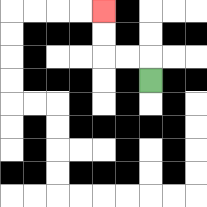{'start': '[6, 3]', 'end': '[4, 0]', 'path_directions': 'U,L,L,U,U', 'path_coordinates': '[[6, 3], [6, 2], [5, 2], [4, 2], [4, 1], [4, 0]]'}